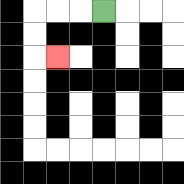{'start': '[4, 0]', 'end': '[2, 2]', 'path_directions': 'L,L,L,D,D,R', 'path_coordinates': '[[4, 0], [3, 0], [2, 0], [1, 0], [1, 1], [1, 2], [2, 2]]'}